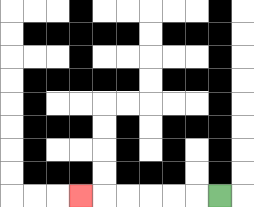{'start': '[9, 8]', 'end': '[3, 8]', 'path_directions': 'L,L,L,L,L,L', 'path_coordinates': '[[9, 8], [8, 8], [7, 8], [6, 8], [5, 8], [4, 8], [3, 8]]'}